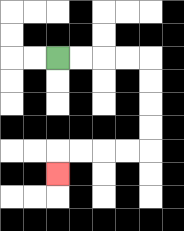{'start': '[2, 2]', 'end': '[2, 7]', 'path_directions': 'R,R,R,R,D,D,D,D,L,L,L,L,D', 'path_coordinates': '[[2, 2], [3, 2], [4, 2], [5, 2], [6, 2], [6, 3], [6, 4], [6, 5], [6, 6], [5, 6], [4, 6], [3, 6], [2, 6], [2, 7]]'}